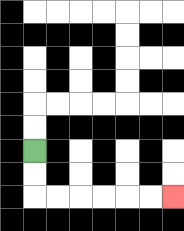{'start': '[1, 6]', 'end': '[7, 8]', 'path_directions': 'D,D,R,R,R,R,R,R', 'path_coordinates': '[[1, 6], [1, 7], [1, 8], [2, 8], [3, 8], [4, 8], [5, 8], [6, 8], [7, 8]]'}